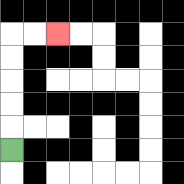{'start': '[0, 6]', 'end': '[2, 1]', 'path_directions': 'U,U,U,U,U,R,R', 'path_coordinates': '[[0, 6], [0, 5], [0, 4], [0, 3], [0, 2], [0, 1], [1, 1], [2, 1]]'}